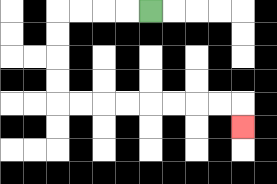{'start': '[6, 0]', 'end': '[10, 5]', 'path_directions': 'L,L,L,L,D,D,D,D,R,R,R,R,R,R,R,R,D', 'path_coordinates': '[[6, 0], [5, 0], [4, 0], [3, 0], [2, 0], [2, 1], [2, 2], [2, 3], [2, 4], [3, 4], [4, 4], [5, 4], [6, 4], [7, 4], [8, 4], [9, 4], [10, 4], [10, 5]]'}